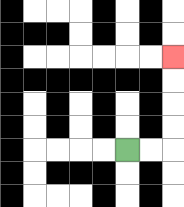{'start': '[5, 6]', 'end': '[7, 2]', 'path_directions': 'R,R,U,U,U,U', 'path_coordinates': '[[5, 6], [6, 6], [7, 6], [7, 5], [7, 4], [7, 3], [7, 2]]'}